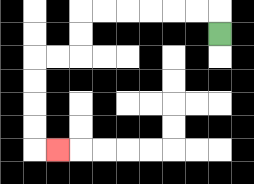{'start': '[9, 1]', 'end': '[2, 6]', 'path_directions': 'U,L,L,L,L,L,L,D,D,L,L,D,D,D,D,R', 'path_coordinates': '[[9, 1], [9, 0], [8, 0], [7, 0], [6, 0], [5, 0], [4, 0], [3, 0], [3, 1], [3, 2], [2, 2], [1, 2], [1, 3], [1, 4], [1, 5], [1, 6], [2, 6]]'}